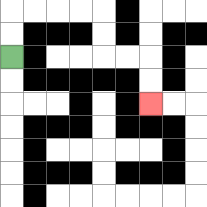{'start': '[0, 2]', 'end': '[6, 4]', 'path_directions': 'U,U,R,R,R,R,D,D,R,R,D,D', 'path_coordinates': '[[0, 2], [0, 1], [0, 0], [1, 0], [2, 0], [3, 0], [4, 0], [4, 1], [4, 2], [5, 2], [6, 2], [6, 3], [6, 4]]'}